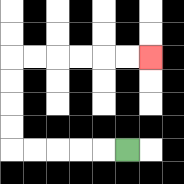{'start': '[5, 6]', 'end': '[6, 2]', 'path_directions': 'L,L,L,L,L,U,U,U,U,R,R,R,R,R,R', 'path_coordinates': '[[5, 6], [4, 6], [3, 6], [2, 6], [1, 6], [0, 6], [0, 5], [0, 4], [0, 3], [0, 2], [1, 2], [2, 2], [3, 2], [4, 2], [5, 2], [6, 2]]'}